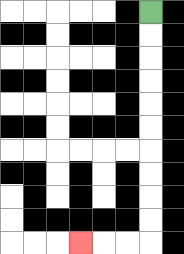{'start': '[6, 0]', 'end': '[3, 10]', 'path_directions': 'D,D,D,D,D,D,D,D,D,D,L,L,L', 'path_coordinates': '[[6, 0], [6, 1], [6, 2], [6, 3], [6, 4], [6, 5], [6, 6], [6, 7], [6, 8], [6, 9], [6, 10], [5, 10], [4, 10], [3, 10]]'}